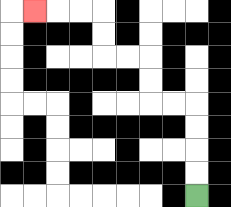{'start': '[8, 8]', 'end': '[1, 0]', 'path_directions': 'U,U,U,U,L,L,U,U,L,L,U,U,L,L,L', 'path_coordinates': '[[8, 8], [8, 7], [8, 6], [8, 5], [8, 4], [7, 4], [6, 4], [6, 3], [6, 2], [5, 2], [4, 2], [4, 1], [4, 0], [3, 0], [2, 0], [1, 0]]'}